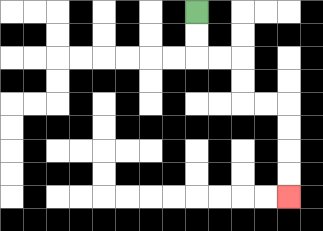{'start': '[8, 0]', 'end': '[12, 8]', 'path_directions': 'D,D,R,R,D,D,R,R,D,D,D,D', 'path_coordinates': '[[8, 0], [8, 1], [8, 2], [9, 2], [10, 2], [10, 3], [10, 4], [11, 4], [12, 4], [12, 5], [12, 6], [12, 7], [12, 8]]'}